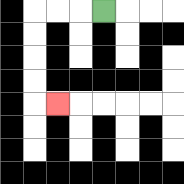{'start': '[4, 0]', 'end': '[2, 4]', 'path_directions': 'L,L,L,D,D,D,D,R', 'path_coordinates': '[[4, 0], [3, 0], [2, 0], [1, 0], [1, 1], [1, 2], [1, 3], [1, 4], [2, 4]]'}